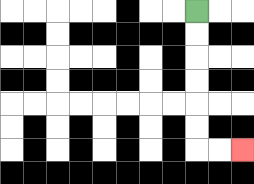{'start': '[8, 0]', 'end': '[10, 6]', 'path_directions': 'D,D,D,D,D,D,R,R', 'path_coordinates': '[[8, 0], [8, 1], [8, 2], [8, 3], [8, 4], [8, 5], [8, 6], [9, 6], [10, 6]]'}